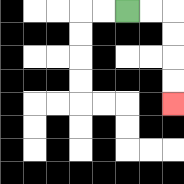{'start': '[5, 0]', 'end': '[7, 4]', 'path_directions': 'R,R,D,D,D,D', 'path_coordinates': '[[5, 0], [6, 0], [7, 0], [7, 1], [7, 2], [7, 3], [7, 4]]'}